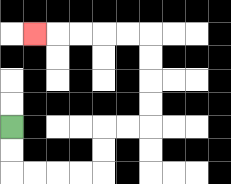{'start': '[0, 5]', 'end': '[1, 1]', 'path_directions': 'D,D,R,R,R,R,U,U,R,R,U,U,U,U,L,L,L,L,L', 'path_coordinates': '[[0, 5], [0, 6], [0, 7], [1, 7], [2, 7], [3, 7], [4, 7], [4, 6], [4, 5], [5, 5], [6, 5], [6, 4], [6, 3], [6, 2], [6, 1], [5, 1], [4, 1], [3, 1], [2, 1], [1, 1]]'}